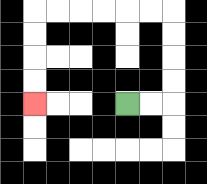{'start': '[5, 4]', 'end': '[1, 4]', 'path_directions': 'R,R,U,U,U,U,L,L,L,L,L,L,D,D,D,D', 'path_coordinates': '[[5, 4], [6, 4], [7, 4], [7, 3], [7, 2], [7, 1], [7, 0], [6, 0], [5, 0], [4, 0], [3, 0], [2, 0], [1, 0], [1, 1], [1, 2], [1, 3], [1, 4]]'}